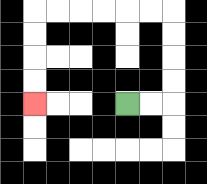{'start': '[5, 4]', 'end': '[1, 4]', 'path_directions': 'R,R,U,U,U,U,L,L,L,L,L,L,D,D,D,D', 'path_coordinates': '[[5, 4], [6, 4], [7, 4], [7, 3], [7, 2], [7, 1], [7, 0], [6, 0], [5, 0], [4, 0], [3, 0], [2, 0], [1, 0], [1, 1], [1, 2], [1, 3], [1, 4]]'}